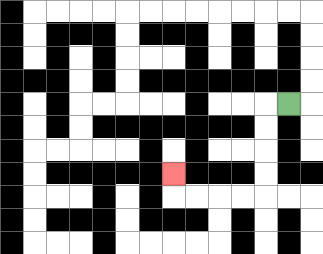{'start': '[12, 4]', 'end': '[7, 7]', 'path_directions': 'L,D,D,D,D,L,L,L,L,U', 'path_coordinates': '[[12, 4], [11, 4], [11, 5], [11, 6], [11, 7], [11, 8], [10, 8], [9, 8], [8, 8], [7, 8], [7, 7]]'}